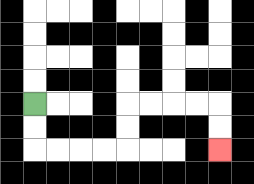{'start': '[1, 4]', 'end': '[9, 6]', 'path_directions': 'D,D,R,R,R,R,U,U,R,R,R,R,D,D', 'path_coordinates': '[[1, 4], [1, 5], [1, 6], [2, 6], [3, 6], [4, 6], [5, 6], [5, 5], [5, 4], [6, 4], [7, 4], [8, 4], [9, 4], [9, 5], [9, 6]]'}